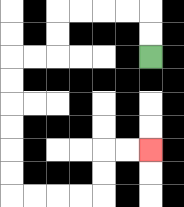{'start': '[6, 2]', 'end': '[6, 6]', 'path_directions': 'U,U,L,L,L,L,D,D,L,L,D,D,D,D,D,D,R,R,R,R,U,U,R,R', 'path_coordinates': '[[6, 2], [6, 1], [6, 0], [5, 0], [4, 0], [3, 0], [2, 0], [2, 1], [2, 2], [1, 2], [0, 2], [0, 3], [0, 4], [0, 5], [0, 6], [0, 7], [0, 8], [1, 8], [2, 8], [3, 8], [4, 8], [4, 7], [4, 6], [5, 6], [6, 6]]'}